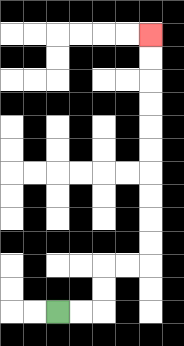{'start': '[2, 13]', 'end': '[6, 1]', 'path_directions': 'R,R,U,U,R,R,U,U,U,U,U,U,U,U,U,U', 'path_coordinates': '[[2, 13], [3, 13], [4, 13], [4, 12], [4, 11], [5, 11], [6, 11], [6, 10], [6, 9], [6, 8], [6, 7], [6, 6], [6, 5], [6, 4], [6, 3], [6, 2], [6, 1]]'}